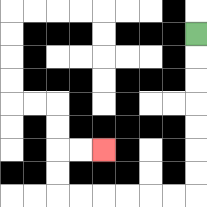{'start': '[8, 1]', 'end': '[4, 6]', 'path_directions': 'D,D,D,D,D,D,D,L,L,L,L,L,L,U,U,R,R', 'path_coordinates': '[[8, 1], [8, 2], [8, 3], [8, 4], [8, 5], [8, 6], [8, 7], [8, 8], [7, 8], [6, 8], [5, 8], [4, 8], [3, 8], [2, 8], [2, 7], [2, 6], [3, 6], [4, 6]]'}